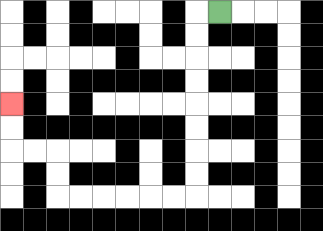{'start': '[9, 0]', 'end': '[0, 4]', 'path_directions': 'L,D,D,D,D,D,D,D,D,L,L,L,L,L,L,U,U,L,L,U,U', 'path_coordinates': '[[9, 0], [8, 0], [8, 1], [8, 2], [8, 3], [8, 4], [8, 5], [8, 6], [8, 7], [8, 8], [7, 8], [6, 8], [5, 8], [4, 8], [3, 8], [2, 8], [2, 7], [2, 6], [1, 6], [0, 6], [0, 5], [0, 4]]'}